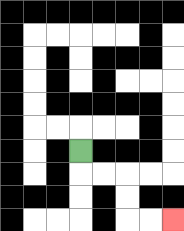{'start': '[3, 6]', 'end': '[7, 9]', 'path_directions': 'D,R,R,D,D,R,R', 'path_coordinates': '[[3, 6], [3, 7], [4, 7], [5, 7], [5, 8], [5, 9], [6, 9], [7, 9]]'}